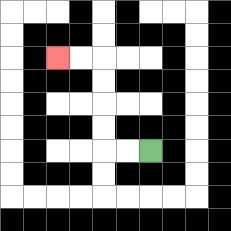{'start': '[6, 6]', 'end': '[2, 2]', 'path_directions': 'L,L,U,U,U,U,L,L', 'path_coordinates': '[[6, 6], [5, 6], [4, 6], [4, 5], [4, 4], [4, 3], [4, 2], [3, 2], [2, 2]]'}